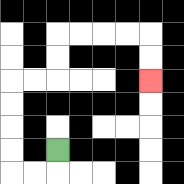{'start': '[2, 6]', 'end': '[6, 3]', 'path_directions': 'D,L,L,U,U,U,U,R,R,U,U,R,R,R,R,D,D', 'path_coordinates': '[[2, 6], [2, 7], [1, 7], [0, 7], [0, 6], [0, 5], [0, 4], [0, 3], [1, 3], [2, 3], [2, 2], [2, 1], [3, 1], [4, 1], [5, 1], [6, 1], [6, 2], [6, 3]]'}